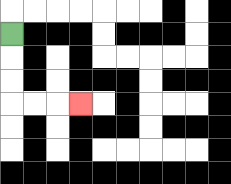{'start': '[0, 1]', 'end': '[3, 4]', 'path_directions': 'D,D,D,R,R,R', 'path_coordinates': '[[0, 1], [0, 2], [0, 3], [0, 4], [1, 4], [2, 4], [3, 4]]'}